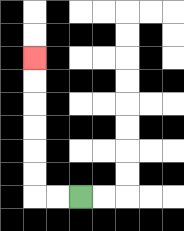{'start': '[3, 8]', 'end': '[1, 2]', 'path_directions': 'L,L,U,U,U,U,U,U', 'path_coordinates': '[[3, 8], [2, 8], [1, 8], [1, 7], [1, 6], [1, 5], [1, 4], [1, 3], [1, 2]]'}